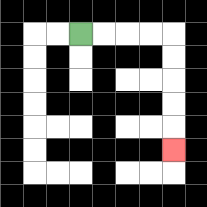{'start': '[3, 1]', 'end': '[7, 6]', 'path_directions': 'R,R,R,R,D,D,D,D,D', 'path_coordinates': '[[3, 1], [4, 1], [5, 1], [6, 1], [7, 1], [7, 2], [7, 3], [7, 4], [7, 5], [7, 6]]'}